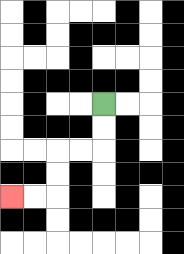{'start': '[4, 4]', 'end': '[0, 8]', 'path_directions': 'D,D,L,L,D,D,L,L', 'path_coordinates': '[[4, 4], [4, 5], [4, 6], [3, 6], [2, 6], [2, 7], [2, 8], [1, 8], [0, 8]]'}